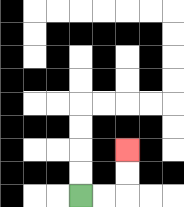{'start': '[3, 8]', 'end': '[5, 6]', 'path_directions': 'R,R,U,U', 'path_coordinates': '[[3, 8], [4, 8], [5, 8], [5, 7], [5, 6]]'}